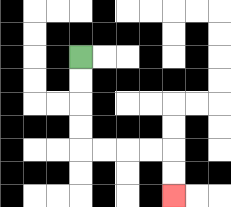{'start': '[3, 2]', 'end': '[7, 8]', 'path_directions': 'D,D,D,D,R,R,R,R,D,D', 'path_coordinates': '[[3, 2], [3, 3], [3, 4], [3, 5], [3, 6], [4, 6], [5, 6], [6, 6], [7, 6], [7, 7], [7, 8]]'}